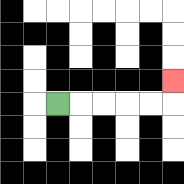{'start': '[2, 4]', 'end': '[7, 3]', 'path_directions': 'R,R,R,R,R,U', 'path_coordinates': '[[2, 4], [3, 4], [4, 4], [5, 4], [6, 4], [7, 4], [7, 3]]'}